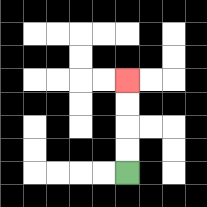{'start': '[5, 7]', 'end': '[5, 3]', 'path_directions': 'U,U,U,U', 'path_coordinates': '[[5, 7], [5, 6], [5, 5], [5, 4], [5, 3]]'}